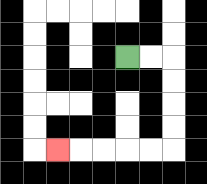{'start': '[5, 2]', 'end': '[2, 6]', 'path_directions': 'R,R,D,D,D,D,L,L,L,L,L', 'path_coordinates': '[[5, 2], [6, 2], [7, 2], [7, 3], [7, 4], [7, 5], [7, 6], [6, 6], [5, 6], [4, 6], [3, 6], [2, 6]]'}